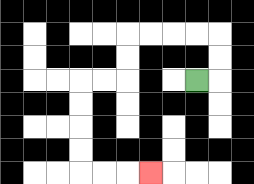{'start': '[8, 3]', 'end': '[6, 7]', 'path_directions': 'R,U,U,L,L,L,L,D,D,L,L,D,D,D,D,R,R,R', 'path_coordinates': '[[8, 3], [9, 3], [9, 2], [9, 1], [8, 1], [7, 1], [6, 1], [5, 1], [5, 2], [5, 3], [4, 3], [3, 3], [3, 4], [3, 5], [3, 6], [3, 7], [4, 7], [5, 7], [6, 7]]'}